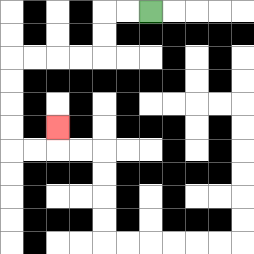{'start': '[6, 0]', 'end': '[2, 5]', 'path_directions': 'L,L,D,D,L,L,L,L,D,D,D,D,R,R,U', 'path_coordinates': '[[6, 0], [5, 0], [4, 0], [4, 1], [4, 2], [3, 2], [2, 2], [1, 2], [0, 2], [0, 3], [0, 4], [0, 5], [0, 6], [1, 6], [2, 6], [2, 5]]'}